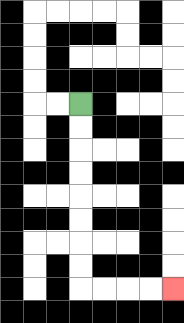{'start': '[3, 4]', 'end': '[7, 12]', 'path_directions': 'D,D,D,D,D,D,D,D,R,R,R,R', 'path_coordinates': '[[3, 4], [3, 5], [3, 6], [3, 7], [3, 8], [3, 9], [3, 10], [3, 11], [3, 12], [4, 12], [5, 12], [6, 12], [7, 12]]'}